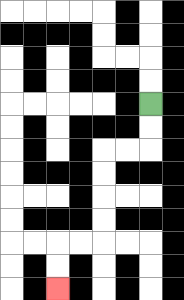{'start': '[6, 4]', 'end': '[2, 12]', 'path_directions': 'D,D,L,L,D,D,D,D,L,L,D,D', 'path_coordinates': '[[6, 4], [6, 5], [6, 6], [5, 6], [4, 6], [4, 7], [4, 8], [4, 9], [4, 10], [3, 10], [2, 10], [2, 11], [2, 12]]'}